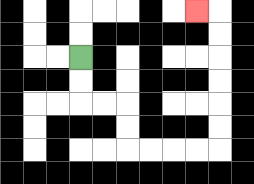{'start': '[3, 2]', 'end': '[8, 0]', 'path_directions': 'D,D,R,R,D,D,R,R,R,R,U,U,U,U,U,U,L', 'path_coordinates': '[[3, 2], [3, 3], [3, 4], [4, 4], [5, 4], [5, 5], [5, 6], [6, 6], [7, 6], [8, 6], [9, 6], [9, 5], [9, 4], [9, 3], [9, 2], [9, 1], [9, 0], [8, 0]]'}